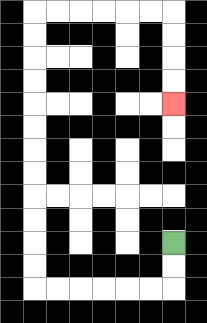{'start': '[7, 10]', 'end': '[7, 4]', 'path_directions': 'D,D,L,L,L,L,L,L,U,U,U,U,U,U,U,U,U,U,U,U,R,R,R,R,R,R,D,D,D,D', 'path_coordinates': '[[7, 10], [7, 11], [7, 12], [6, 12], [5, 12], [4, 12], [3, 12], [2, 12], [1, 12], [1, 11], [1, 10], [1, 9], [1, 8], [1, 7], [1, 6], [1, 5], [1, 4], [1, 3], [1, 2], [1, 1], [1, 0], [2, 0], [3, 0], [4, 0], [5, 0], [6, 0], [7, 0], [7, 1], [7, 2], [7, 3], [7, 4]]'}